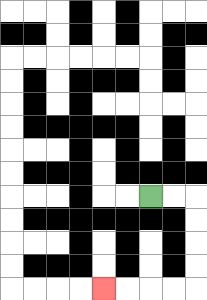{'start': '[6, 8]', 'end': '[4, 12]', 'path_directions': 'R,R,D,D,D,D,L,L,L,L', 'path_coordinates': '[[6, 8], [7, 8], [8, 8], [8, 9], [8, 10], [8, 11], [8, 12], [7, 12], [6, 12], [5, 12], [4, 12]]'}